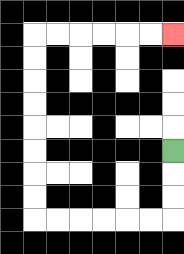{'start': '[7, 6]', 'end': '[7, 1]', 'path_directions': 'D,D,D,L,L,L,L,L,L,U,U,U,U,U,U,U,U,R,R,R,R,R,R', 'path_coordinates': '[[7, 6], [7, 7], [7, 8], [7, 9], [6, 9], [5, 9], [4, 9], [3, 9], [2, 9], [1, 9], [1, 8], [1, 7], [1, 6], [1, 5], [1, 4], [1, 3], [1, 2], [1, 1], [2, 1], [3, 1], [4, 1], [5, 1], [6, 1], [7, 1]]'}